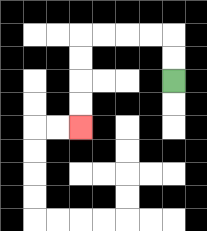{'start': '[7, 3]', 'end': '[3, 5]', 'path_directions': 'U,U,L,L,L,L,D,D,D,D', 'path_coordinates': '[[7, 3], [7, 2], [7, 1], [6, 1], [5, 1], [4, 1], [3, 1], [3, 2], [3, 3], [3, 4], [3, 5]]'}